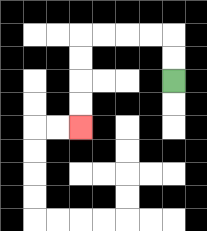{'start': '[7, 3]', 'end': '[3, 5]', 'path_directions': 'U,U,L,L,L,L,D,D,D,D', 'path_coordinates': '[[7, 3], [7, 2], [7, 1], [6, 1], [5, 1], [4, 1], [3, 1], [3, 2], [3, 3], [3, 4], [3, 5]]'}